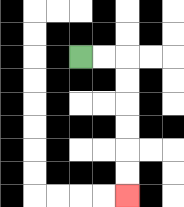{'start': '[3, 2]', 'end': '[5, 8]', 'path_directions': 'R,R,D,D,D,D,D,D', 'path_coordinates': '[[3, 2], [4, 2], [5, 2], [5, 3], [5, 4], [5, 5], [5, 6], [5, 7], [5, 8]]'}